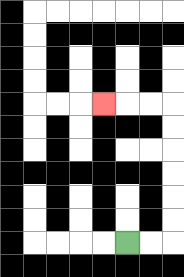{'start': '[5, 10]', 'end': '[4, 4]', 'path_directions': 'R,R,U,U,U,U,U,U,L,L,L', 'path_coordinates': '[[5, 10], [6, 10], [7, 10], [7, 9], [7, 8], [7, 7], [7, 6], [7, 5], [7, 4], [6, 4], [5, 4], [4, 4]]'}